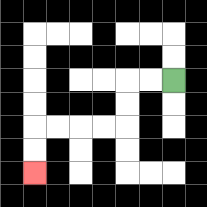{'start': '[7, 3]', 'end': '[1, 7]', 'path_directions': 'L,L,D,D,L,L,L,L,D,D', 'path_coordinates': '[[7, 3], [6, 3], [5, 3], [5, 4], [5, 5], [4, 5], [3, 5], [2, 5], [1, 5], [1, 6], [1, 7]]'}